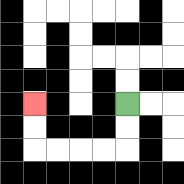{'start': '[5, 4]', 'end': '[1, 4]', 'path_directions': 'D,D,L,L,L,L,U,U', 'path_coordinates': '[[5, 4], [5, 5], [5, 6], [4, 6], [3, 6], [2, 6], [1, 6], [1, 5], [1, 4]]'}